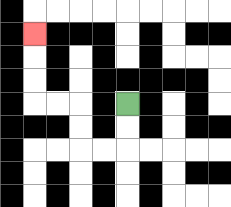{'start': '[5, 4]', 'end': '[1, 1]', 'path_directions': 'D,D,L,L,U,U,L,L,U,U,U', 'path_coordinates': '[[5, 4], [5, 5], [5, 6], [4, 6], [3, 6], [3, 5], [3, 4], [2, 4], [1, 4], [1, 3], [1, 2], [1, 1]]'}